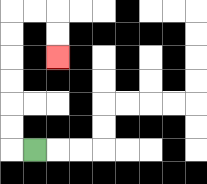{'start': '[1, 6]', 'end': '[2, 2]', 'path_directions': 'L,U,U,U,U,U,U,R,R,D,D', 'path_coordinates': '[[1, 6], [0, 6], [0, 5], [0, 4], [0, 3], [0, 2], [0, 1], [0, 0], [1, 0], [2, 0], [2, 1], [2, 2]]'}